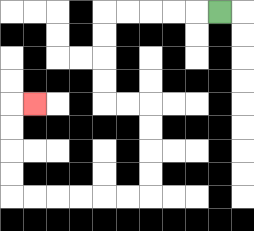{'start': '[9, 0]', 'end': '[1, 4]', 'path_directions': 'L,L,L,L,L,D,D,D,D,R,R,D,D,D,D,L,L,L,L,L,L,U,U,U,U,R', 'path_coordinates': '[[9, 0], [8, 0], [7, 0], [6, 0], [5, 0], [4, 0], [4, 1], [4, 2], [4, 3], [4, 4], [5, 4], [6, 4], [6, 5], [6, 6], [6, 7], [6, 8], [5, 8], [4, 8], [3, 8], [2, 8], [1, 8], [0, 8], [0, 7], [0, 6], [0, 5], [0, 4], [1, 4]]'}